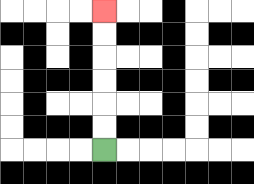{'start': '[4, 6]', 'end': '[4, 0]', 'path_directions': 'U,U,U,U,U,U', 'path_coordinates': '[[4, 6], [4, 5], [4, 4], [4, 3], [4, 2], [4, 1], [4, 0]]'}